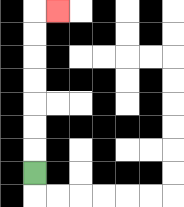{'start': '[1, 7]', 'end': '[2, 0]', 'path_directions': 'U,U,U,U,U,U,U,R', 'path_coordinates': '[[1, 7], [1, 6], [1, 5], [1, 4], [1, 3], [1, 2], [1, 1], [1, 0], [2, 0]]'}